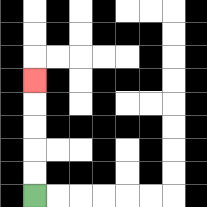{'start': '[1, 8]', 'end': '[1, 3]', 'path_directions': 'U,U,U,U,U', 'path_coordinates': '[[1, 8], [1, 7], [1, 6], [1, 5], [1, 4], [1, 3]]'}